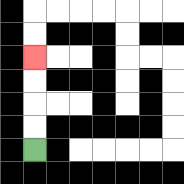{'start': '[1, 6]', 'end': '[1, 2]', 'path_directions': 'U,U,U,U', 'path_coordinates': '[[1, 6], [1, 5], [1, 4], [1, 3], [1, 2]]'}